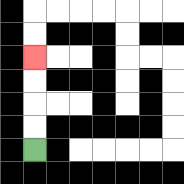{'start': '[1, 6]', 'end': '[1, 2]', 'path_directions': 'U,U,U,U', 'path_coordinates': '[[1, 6], [1, 5], [1, 4], [1, 3], [1, 2]]'}